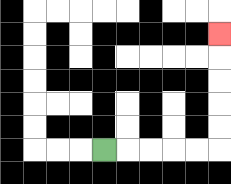{'start': '[4, 6]', 'end': '[9, 1]', 'path_directions': 'R,R,R,R,R,U,U,U,U,U', 'path_coordinates': '[[4, 6], [5, 6], [6, 6], [7, 6], [8, 6], [9, 6], [9, 5], [9, 4], [9, 3], [9, 2], [9, 1]]'}